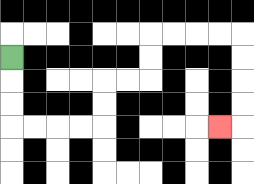{'start': '[0, 2]', 'end': '[9, 5]', 'path_directions': 'D,D,D,R,R,R,R,U,U,R,R,U,U,R,R,R,R,D,D,D,D,L', 'path_coordinates': '[[0, 2], [0, 3], [0, 4], [0, 5], [1, 5], [2, 5], [3, 5], [4, 5], [4, 4], [4, 3], [5, 3], [6, 3], [6, 2], [6, 1], [7, 1], [8, 1], [9, 1], [10, 1], [10, 2], [10, 3], [10, 4], [10, 5], [9, 5]]'}